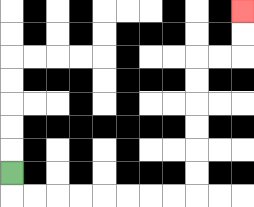{'start': '[0, 7]', 'end': '[10, 0]', 'path_directions': 'D,R,R,R,R,R,R,R,R,U,U,U,U,U,U,R,R,U,U', 'path_coordinates': '[[0, 7], [0, 8], [1, 8], [2, 8], [3, 8], [4, 8], [5, 8], [6, 8], [7, 8], [8, 8], [8, 7], [8, 6], [8, 5], [8, 4], [8, 3], [8, 2], [9, 2], [10, 2], [10, 1], [10, 0]]'}